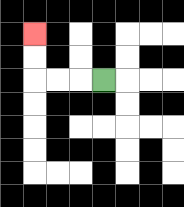{'start': '[4, 3]', 'end': '[1, 1]', 'path_directions': 'L,L,L,U,U', 'path_coordinates': '[[4, 3], [3, 3], [2, 3], [1, 3], [1, 2], [1, 1]]'}